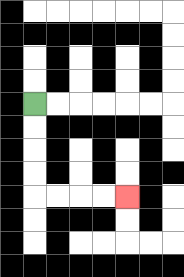{'start': '[1, 4]', 'end': '[5, 8]', 'path_directions': 'D,D,D,D,R,R,R,R', 'path_coordinates': '[[1, 4], [1, 5], [1, 6], [1, 7], [1, 8], [2, 8], [3, 8], [4, 8], [5, 8]]'}